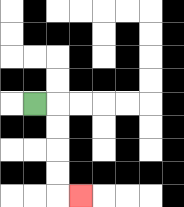{'start': '[1, 4]', 'end': '[3, 8]', 'path_directions': 'R,D,D,D,D,R', 'path_coordinates': '[[1, 4], [2, 4], [2, 5], [2, 6], [2, 7], [2, 8], [3, 8]]'}